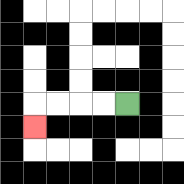{'start': '[5, 4]', 'end': '[1, 5]', 'path_directions': 'L,L,L,L,D', 'path_coordinates': '[[5, 4], [4, 4], [3, 4], [2, 4], [1, 4], [1, 5]]'}